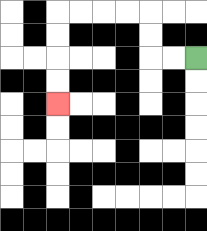{'start': '[8, 2]', 'end': '[2, 4]', 'path_directions': 'L,L,U,U,L,L,L,L,D,D,D,D', 'path_coordinates': '[[8, 2], [7, 2], [6, 2], [6, 1], [6, 0], [5, 0], [4, 0], [3, 0], [2, 0], [2, 1], [2, 2], [2, 3], [2, 4]]'}